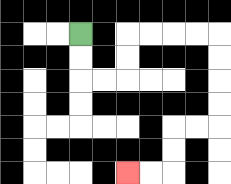{'start': '[3, 1]', 'end': '[5, 7]', 'path_directions': 'D,D,R,R,U,U,R,R,R,R,D,D,D,D,L,L,D,D,L,L', 'path_coordinates': '[[3, 1], [3, 2], [3, 3], [4, 3], [5, 3], [5, 2], [5, 1], [6, 1], [7, 1], [8, 1], [9, 1], [9, 2], [9, 3], [9, 4], [9, 5], [8, 5], [7, 5], [7, 6], [7, 7], [6, 7], [5, 7]]'}